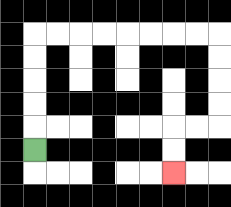{'start': '[1, 6]', 'end': '[7, 7]', 'path_directions': 'U,U,U,U,U,R,R,R,R,R,R,R,R,D,D,D,D,L,L,D,D', 'path_coordinates': '[[1, 6], [1, 5], [1, 4], [1, 3], [1, 2], [1, 1], [2, 1], [3, 1], [4, 1], [5, 1], [6, 1], [7, 1], [8, 1], [9, 1], [9, 2], [9, 3], [9, 4], [9, 5], [8, 5], [7, 5], [7, 6], [7, 7]]'}